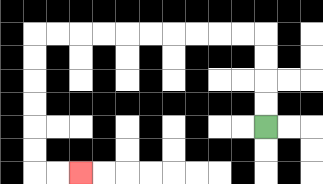{'start': '[11, 5]', 'end': '[3, 7]', 'path_directions': 'U,U,U,U,L,L,L,L,L,L,L,L,L,L,D,D,D,D,D,D,R,R', 'path_coordinates': '[[11, 5], [11, 4], [11, 3], [11, 2], [11, 1], [10, 1], [9, 1], [8, 1], [7, 1], [6, 1], [5, 1], [4, 1], [3, 1], [2, 1], [1, 1], [1, 2], [1, 3], [1, 4], [1, 5], [1, 6], [1, 7], [2, 7], [3, 7]]'}